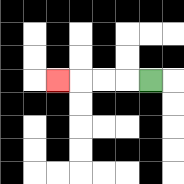{'start': '[6, 3]', 'end': '[2, 3]', 'path_directions': 'L,L,L,L', 'path_coordinates': '[[6, 3], [5, 3], [4, 3], [3, 3], [2, 3]]'}